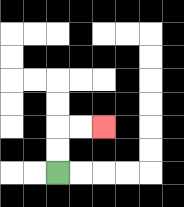{'start': '[2, 7]', 'end': '[4, 5]', 'path_directions': 'U,U,R,R', 'path_coordinates': '[[2, 7], [2, 6], [2, 5], [3, 5], [4, 5]]'}